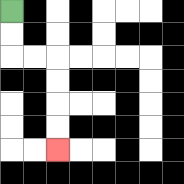{'start': '[0, 0]', 'end': '[2, 6]', 'path_directions': 'D,D,R,R,D,D,D,D', 'path_coordinates': '[[0, 0], [0, 1], [0, 2], [1, 2], [2, 2], [2, 3], [2, 4], [2, 5], [2, 6]]'}